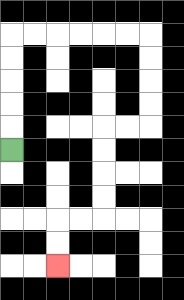{'start': '[0, 6]', 'end': '[2, 11]', 'path_directions': 'U,U,U,U,U,R,R,R,R,R,R,D,D,D,D,L,L,D,D,D,D,L,L,D,D', 'path_coordinates': '[[0, 6], [0, 5], [0, 4], [0, 3], [0, 2], [0, 1], [1, 1], [2, 1], [3, 1], [4, 1], [5, 1], [6, 1], [6, 2], [6, 3], [6, 4], [6, 5], [5, 5], [4, 5], [4, 6], [4, 7], [4, 8], [4, 9], [3, 9], [2, 9], [2, 10], [2, 11]]'}